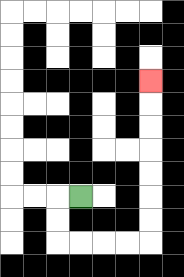{'start': '[3, 8]', 'end': '[6, 3]', 'path_directions': 'L,D,D,R,R,R,R,U,U,U,U,U,U,U', 'path_coordinates': '[[3, 8], [2, 8], [2, 9], [2, 10], [3, 10], [4, 10], [5, 10], [6, 10], [6, 9], [6, 8], [6, 7], [6, 6], [6, 5], [6, 4], [6, 3]]'}